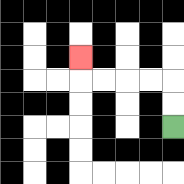{'start': '[7, 5]', 'end': '[3, 2]', 'path_directions': 'U,U,L,L,L,L,U', 'path_coordinates': '[[7, 5], [7, 4], [7, 3], [6, 3], [5, 3], [4, 3], [3, 3], [3, 2]]'}